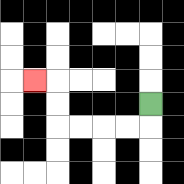{'start': '[6, 4]', 'end': '[1, 3]', 'path_directions': 'D,L,L,L,L,U,U,L', 'path_coordinates': '[[6, 4], [6, 5], [5, 5], [4, 5], [3, 5], [2, 5], [2, 4], [2, 3], [1, 3]]'}